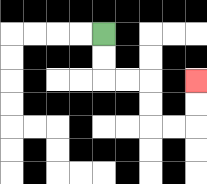{'start': '[4, 1]', 'end': '[8, 3]', 'path_directions': 'D,D,R,R,D,D,R,R,U,U', 'path_coordinates': '[[4, 1], [4, 2], [4, 3], [5, 3], [6, 3], [6, 4], [6, 5], [7, 5], [8, 5], [8, 4], [8, 3]]'}